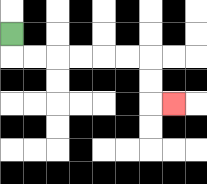{'start': '[0, 1]', 'end': '[7, 4]', 'path_directions': 'D,R,R,R,R,R,R,D,D,R', 'path_coordinates': '[[0, 1], [0, 2], [1, 2], [2, 2], [3, 2], [4, 2], [5, 2], [6, 2], [6, 3], [6, 4], [7, 4]]'}